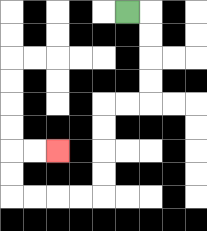{'start': '[5, 0]', 'end': '[2, 6]', 'path_directions': 'R,D,D,D,D,L,L,D,D,D,D,L,L,L,L,U,U,R,R', 'path_coordinates': '[[5, 0], [6, 0], [6, 1], [6, 2], [6, 3], [6, 4], [5, 4], [4, 4], [4, 5], [4, 6], [4, 7], [4, 8], [3, 8], [2, 8], [1, 8], [0, 8], [0, 7], [0, 6], [1, 6], [2, 6]]'}